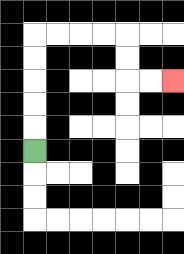{'start': '[1, 6]', 'end': '[7, 3]', 'path_directions': 'U,U,U,U,U,R,R,R,R,D,D,R,R', 'path_coordinates': '[[1, 6], [1, 5], [1, 4], [1, 3], [1, 2], [1, 1], [2, 1], [3, 1], [4, 1], [5, 1], [5, 2], [5, 3], [6, 3], [7, 3]]'}